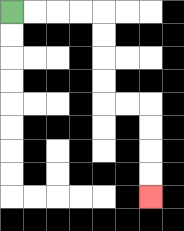{'start': '[0, 0]', 'end': '[6, 8]', 'path_directions': 'R,R,R,R,D,D,D,D,R,R,D,D,D,D', 'path_coordinates': '[[0, 0], [1, 0], [2, 0], [3, 0], [4, 0], [4, 1], [4, 2], [4, 3], [4, 4], [5, 4], [6, 4], [6, 5], [6, 6], [6, 7], [6, 8]]'}